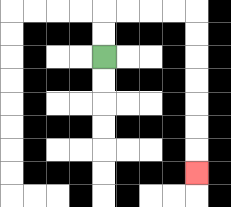{'start': '[4, 2]', 'end': '[8, 7]', 'path_directions': 'U,U,R,R,R,R,D,D,D,D,D,D,D', 'path_coordinates': '[[4, 2], [4, 1], [4, 0], [5, 0], [6, 0], [7, 0], [8, 0], [8, 1], [8, 2], [8, 3], [8, 4], [8, 5], [8, 6], [8, 7]]'}